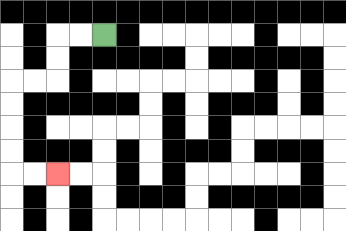{'start': '[4, 1]', 'end': '[2, 7]', 'path_directions': 'L,L,D,D,L,L,D,D,D,D,R,R', 'path_coordinates': '[[4, 1], [3, 1], [2, 1], [2, 2], [2, 3], [1, 3], [0, 3], [0, 4], [0, 5], [0, 6], [0, 7], [1, 7], [2, 7]]'}